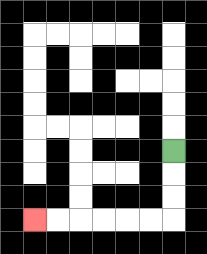{'start': '[7, 6]', 'end': '[1, 9]', 'path_directions': 'D,D,D,L,L,L,L,L,L', 'path_coordinates': '[[7, 6], [7, 7], [7, 8], [7, 9], [6, 9], [5, 9], [4, 9], [3, 9], [2, 9], [1, 9]]'}